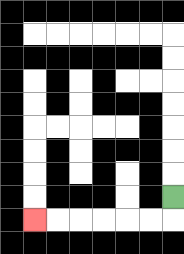{'start': '[7, 8]', 'end': '[1, 9]', 'path_directions': 'D,L,L,L,L,L,L', 'path_coordinates': '[[7, 8], [7, 9], [6, 9], [5, 9], [4, 9], [3, 9], [2, 9], [1, 9]]'}